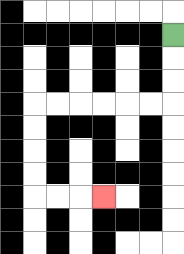{'start': '[7, 1]', 'end': '[4, 8]', 'path_directions': 'D,D,D,L,L,L,L,L,L,D,D,D,D,R,R,R', 'path_coordinates': '[[7, 1], [7, 2], [7, 3], [7, 4], [6, 4], [5, 4], [4, 4], [3, 4], [2, 4], [1, 4], [1, 5], [1, 6], [1, 7], [1, 8], [2, 8], [3, 8], [4, 8]]'}